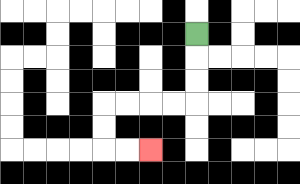{'start': '[8, 1]', 'end': '[6, 6]', 'path_directions': 'D,D,D,L,L,L,L,D,D,R,R', 'path_coordinates': '[[8, 1], [8, 2], [8, 3], [8, 4], [7, 4], [6, 4], [5, 4], [4, 4], [4, 5], [4, 6], [5, 6], [6, 6]]'}